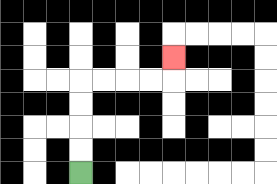{'start': '[3, 7]', 'end': '[7, 2]', 'path_directions': 'U,U,U,U,R,R,R,R,U', 'path_coordinates': '[[3, 7], [3, 6], [3, 5], [3, 4], [3, 3], [4, 3], [5, 3], [6, 3], [7, 3], [7, 2]]'}